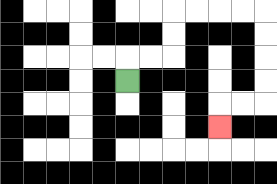{'start': '[5, 3]', 'end': '[9, 5]', 'path_directions': 'U,R,R,U,U,R,R,R,R,D,D,D,D,L,L,D', 'path_coordinates': '[[5, 3], [5, 2], [6, 2], [7, 2], [7, 1], [7, 0], [8, 0], [9, 0], [10, 0], [11, 0], [11, 1], [11, 2], [11, 3], [11, 4], [10, 4], [9, 4], [9, 5]]'}